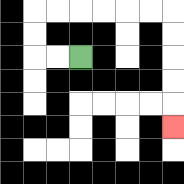{'start': '[3, 2]', 'end': '[7, 5]', 'path_directions': 'L,L,U,U,R,R,R,R,R,R,D,D,D,D,D', 'path_coordinates': '[[3, 2], [2, 2], [1, 2], [1, 1], [1, 0], [2, 0], [3, 0], [4, 0], [5, 0], [6, 0], [7, 0], [7, 1], [7, 2], [7, 3], [7, 4], [7, 5]]'}